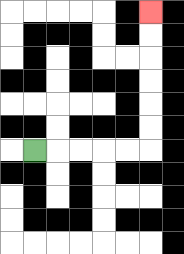{'start': '[1, 6]', 'end': '[6, 0]', 'path_directions': 'R,R,R,R,R,U,U,U,U,U,U', 'path_coordinates': '[[1, 6], [2, 6], [3, 6], [4, 6], [5, 6], [6, 6], [6, 5], [6, 4], [6, 3], [6, 2], [6, 1], [6, 0]]'}